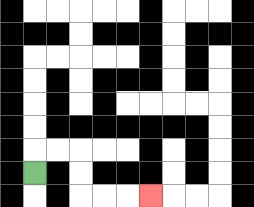{'start': '[1, 7]', 'end': '[6, 8]', 'path_directions': 'U,R,R,D,D,R,R,R', 'path_coordinates': '[[1, 7], [1, 6], [2, 6], [3, 6], [3, 7], [3, 8], [4, 8], [5, 8], [6, 8]]'}